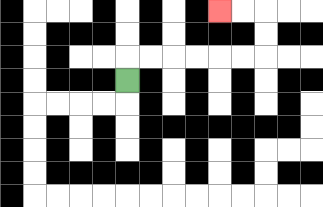{'start': '[5, 3]', 'end': '[9, 0]', 'path_directions': 'U,R,R,R,R,R,R,U,U,L,L', 'path_coordinates': '[[5, 3], [5, 2], [6, 2], [7, 2], [8, 2], [9, 2], [10, 2], [11, 2], [11, 1], [11, 0], [10, 0], [9, 0]]'}